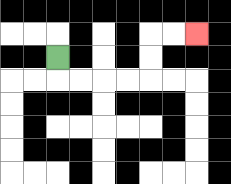{'start': '[2, 2]', 'end': '[8, 1]', 'path_directions': 'D,R,R,R,R,U,U,R,R', 'path_coordinates': '[[2, 2], [2, 3], [3, 3], [4, 3], [5, 3], [6, 3], [6, 2], [6, 1], [7, 1], [8, 1]]'}